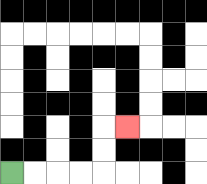{'start': '[0, 7]', 'end': '[5, 5]', 'path_directions': 'R,R,R,R,U,U,R', 'path_coordinates': '[[0, 7], [1, 7], [2, 7], [3, 7], [4, 7], [4, 6], [4, 5], [5, 5]]'}